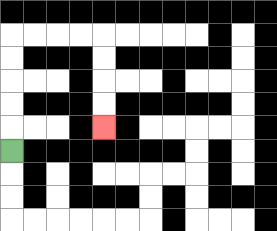{'start': '[0, 6]', 'end': '[4, 5]', 'path_directions': 'U,U,U,U,U,R,R,R,R,D,D,D,D', 'path_coordinates': '[[0, 6], [0, 5], [0, 4], [0, 3], [0, 2], [0, 1], [1, 1], [2, 1], [3, 1], [4, 1], [4, 2], [4, 3], [4, 4], [4, 5]]'}